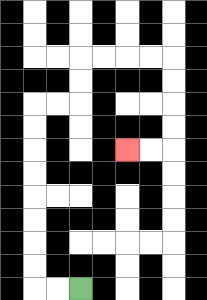{'start': '[3, 12]', 'end': '[5, 6]', 'path_directions': 'L,L,U,U,U,U,U,U,U,U,R,R,U,U,R,R,R,R,D,D,D,D,L,L', 'path_coordinates': '[[3, 12], [2, 12], [1, 12], [1, 11], [1, 10], [1, 9], [1, 8], [1, 7], [1, 6], [1, 5], [1, 4], [2, 4], [3, 4], [3, 3], [3, 2], [4, 2], [5, 2], [6, 2], [7, 2], [7, 3], [7, 4], [7, 5], [7, 6], [6, 6], [5, 6]]'}